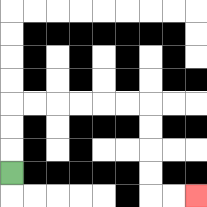{'start': '[0, 7]', 'end': '[8, 8]', 'path_directions': 'U,U,U,R,R,R,R,R,R,D,D,D,D,R,R', 'path_coordinates': '[[0, 7], [0, 6], [0, 5], [0, 4], [1, 4], [2, 4], [3, 4], [4, 4], [5, 4], [6, 4], [6, 5], [6, 6], [6, 7], [6, 8], [7, 8], [8, 8]]'}